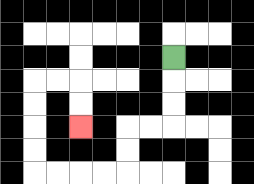{'start': '[7, 2]', 'end': '[3, 5]', 'path_directions': 'D,D,D,L,L,D,D,L,L,L,L,U,U,U,U,R,R,D,D', 'path_coordinates': '[[7, 2], [7, 3], [7, 4], [7, 5], [6, 5], [5, 5], [5, 6], [5, 7], [4, 7], [3, 7], [2, 7], [1, 7], [1, 6], [1, 5], [1, 4], [1, 3], [2, 3], [3, 3], [3, 4], [3, 5]]'}